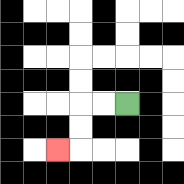{'start': '[5, 4]', 'end': '[2, 6]', 'path_directions': 'L,L,D,D,L', 'path_coordinates': '[[5, 4], [4, 4], [3, 4], [3, 5], [3, 6], [2, 6]]'}